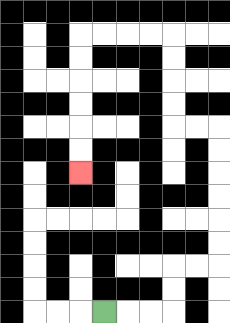{'start': '[4, 13]', 'end': '[3, 7]', 'path_directions': 'R,R,R,U,U,R,R,U,U,U,U,U,U,L,L,U,U,U,U,L,L,L,L,D,D,D,D,D,D', 'path_coordinates': '[[4, 13], [5, 13], [6, 13], [7, 13], [7, 12], [7, 11], [8, 11], [9, 11], [9, 10], [9, 9], [9, 8], [9, 7], [9, 6], [9, 5], [8, 5], [7, 5], [7, 4], [7, 3], [7, 2], [7, 1], [6, 1], [5, 1], [4, 1], [3, 1], [3, 2], [3, 3], [3, 4], [3, 5], [3, 6], [3, 7]]'}